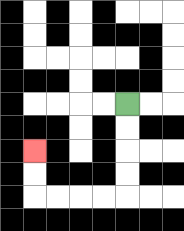{'start': '[5, 4]', 'end': '[1, 6]', 'path_directions': 'D,D,D,D,L,L,L,L,U,U', 'path_coordinates': '[[5, 4], [5, 5], [5, 6], [5, 7], [5, 8], [4, 8], [3, 8], [2, 8], [1, 8], [1, 7], [1, 6]]'}